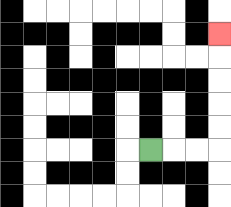{'start': '[6, 6]', 'end': '[9, 1]', 'path_directions': 'R,R,R,U,U,U,U,U', 'path_coordinates': '[[6, 6], [7, 6], [8, 6], [9, 6], [9, 5], [9, 4], [9, 3], [9, 2], [9, 1]]'}